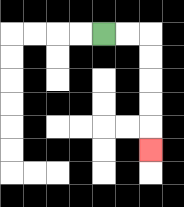{'start': '[4, 1]', 'end': '[6, 6]', 'path_directions': 'R,R,D,D,D,D,D', 'path_coordinates': '[[4, 1], [5, 1], [6, 1], [6, 2], [6, 3], [6, 4], [6, 5], [6, 6]]'}